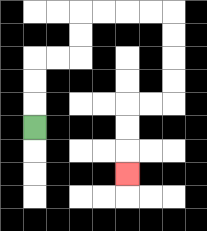{'start': '[1, 5]', 'end': '[5, 7]', 'path_directions': 'U,U,U,R,R,U,U,R,R,R,R,D,D,D,D,L,L,D,D,D', 'path_coordinates': '[[1, 5], [1, 4], [1, 3], [1, 2], [2, 2], [3, 2], [3, 1], [3, 0], [4, 0], [5, 0], [6, 0], [7, 0], [7, 1], [7, 2], [7, 3], [7, 4], [6, 4], [5, 4], [5, 5], [5, 6], [5, 7]]'}